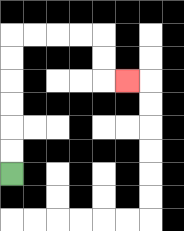{'start': '[0, 7]', 'end': '[5, 3]', 'path_directions': 'U,U,U,U,U,U,R,R,R,R,D,D,R', 'path_coordinates': '[[0, 7], [0, 6], [0, 5], [0, 4], [0, 3], [0, 2], [0, 1], [1, 1], [2, 1], [3, 1], [4, 1], [4, 2], [4, 3], [5, 3]]'}